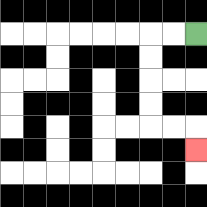{'start': '[8, 1]', 'end': '[8, 6]', 'path_directions': 'L,L,D,D,D,D,R,R,D', 'path_coordinates': '[[8, 1], [7, 1], [6, 1], [6, 2], [6, 3], [6, 4], [6, 5], [7, 5], [8, 5], [8, 6]]'}